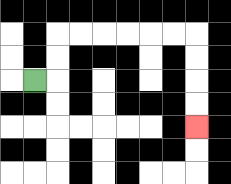{'start': '[1, 3]', 'end': '[8, 5]', 'path_directions': 'R,U,U,R,R,R,R,R,R,D,D,D,D', 'path_coordinates': '[[1, 3], [2, 3], [2, 2], [2, 1], [3, 1], [4, 1], [5, 1], [6, 1], [7, 1], [8, 1], [8, 2], [8, 3], [8, 4], [8, 5]]'}